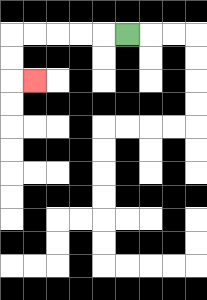{'start': '[5, 1]', 'end': '[1, 3]', 'path_directions': 'L,L,L,L,L,D,D,R', 'path_coordinates': '[[5, 1], [4, 1], [3, 1], [2, 1], [1, 1], [0, 1], [0, 2], [0, 3], [1, 3]]'}